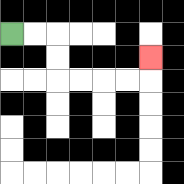{'start': '[0, 1]', 'end': '[6, 2]', 'path_directions': 'R,R,D,D,R,R,R,R,U', 'path_coordinates': '[[0, 1], [1, 1], [2, 1], [2, 2], [2, 3], [3, 3], [4, 3], [5, 3], [6, 3], [6, 2]]'}